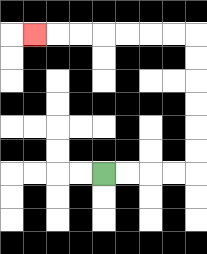{'start': '[4, 7]', 'end': '[1, 1]', 'path_directions': 'R,R,R,R,U,U,U,U,U,U,L,L,L,L,L,L,L', 'path_coordinates': '[[4, 7], [5, 7], [6, 7], [7, 7], [8, 7], [8, 6], [8, 5], [8, 4], [8, 3], [8, 2], [8, 1], [7, 1], [6, 1], [5, 1], [4, 1], [3, 1], [2, 1], [1, 1]]'}